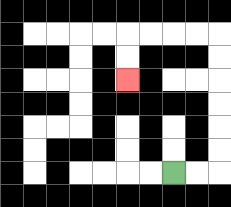{'start': '[7, 7]', 'end': '[5, 3]', 'path_directions': 'R,R,U,U,U,U,U,U,L,L,L,L,D,D', 'path_coordinates': '[[7, 7], [8, 7], [9, 7], [9, 6], [9, 5], [9, 4], [9, 3], [9, 2], [9, 1], [8, 1], [7, 1], [6, 1], [5, 1], [5, 2], [5, 3]]'}